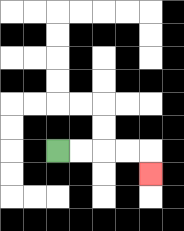{'start': '[2, 6]', 'end': '[6, 7]', 'path_directions': 'R,R,R,R,D', 'path_coordinates': '[[2, 6], [3, 6], [4, 6], [5, 6], [6, 6], [6, 7]]'}